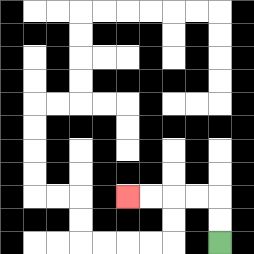{'start': '[9, 10]', 'end': '[5, 8]', 'path_directions': 'U,U,L,L,L,L', 'path_coordinates': '[[9, 10], [9, 9], [9, 8], [8, 8], [7, 8], [6, 8], [5, 8]]'}